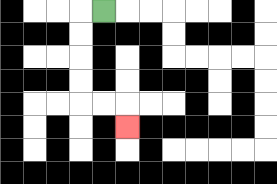{'start': '[4, 0]', 'end': '[5, 5]', 'path_directions': 'L,D,D,D,D,R,R,D', 'path_coordinates': '[[4, 0], [3, 0], [3, 1], [3, 2], [3, 3], [3, 4], [4, 4], [5, 4], [5, 5]]'}